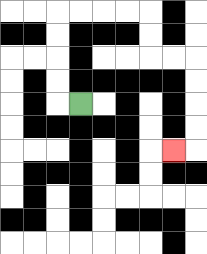{'start': '[3, 4]', 'end': '[7, 6]', 'path_directions': 'L,U,U,U,U,R,R,R,R,D,D,R,R,D,D,D,D,L', 'path_coordinates': '[[3, 4], [2, 4], [2, 3], [2, 2], [2, 1], [2, 0], [3, 0], [4, 0], [5, 0], [6, 0], [6, 1], [6, 2], [7, 2], [8, 2], [8, 3], [8, 4], [8, 5], [8, 6], [7, 6]]'}